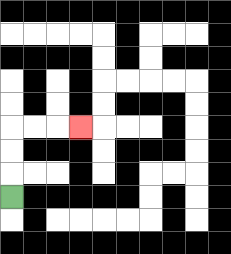{'start': '[0, 8]', 'end': '[3, 5]', 'path_directions': 'U,U,U,R,R,R', 'path_coordinates': '[[0, 8], [0, 7], [0, 6], [0, 5], [1, 5], [2, 5], [3, 5]]'}